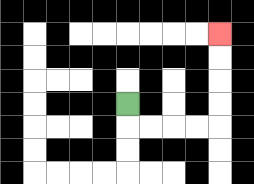{'start': '[5, 4]', 'end': '[9, 1]', 'path_directions': 'D,R,R,R,R,U,U,U,U', 'path_coordinates': '[[5, 4], [5, 5], [6, 5], [7, 5], [8, 5], [9, 5], [9, 4], [9, 3], [9, 2], [9, 1]]'}